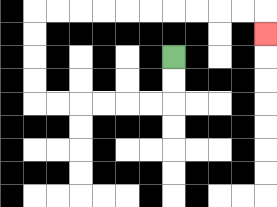{'start': '[7, 2]', 'end': '[11, 1]', 'path_directions': 'D,D,L,L,L,L,L,L,U,U,U,U,R,R,R,R,R,R,R,R,R,R,D', 'path_coordinates': '[[7, 2], [7, 3], [7, 4], [6, 4], [5, 4], [4, 4], [3, 4], [2, 4], [1, 4], [1, 3], [1, 2], [1, 1], [1, 0], [2, 0], [3, 0], [4, 0], [5, 0], [6, 0], [7, 0], [8, 0], [9, 0], [10, 0], [11, 0], [11, 1]]'}